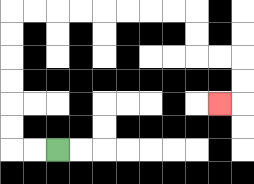{'start': '[2, 6]', 'end': '[9, 4]', 'path_directions': 'L,L,U,U,U,U,U,U,R,R,R,R,R,R,R,R,D,D,R,R,D,D,L', 'path_coordinates': '[[2, 6], [1, 6], [0, 6], [0, 5], [0, 4], [0, 3], [0, 2], [0, 1], [0, 0], [1, 0], [2, 0], [3, 0], [4, 0], [5, 0], [6, 0], [7, 0], [8, 0], [8, 1], [8, 2], [9, 2], [10, 2], [10, 3], [10, 4], [9, 4]]'}